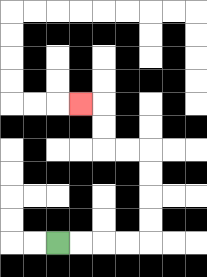{'start': '[2, 10]', 'end': '[3, 4]', 'path_directions': 'R,R,R,R,U,U,U,U,L,L,U,U,L', 'path_coordinates': '[[2, 10], [3, 10], [4, 10], [5, 10], [6, 10], [6, 9], [6, 8], [6, 7], [6, 6], [5, 6], [4, 6], [4, 5], [4, 4], [3, 4]]'}